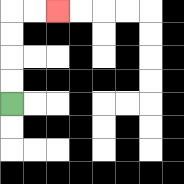{'start': '[0, 4]', 'end': '[2, 0]', 'path_directions': 'U,U,U,U,R,R', 'path_coordinates': '[[0, 4], [0, 3], [0, 2], [0, 1], [0, 0], [1, 0], [2, 0]]'}